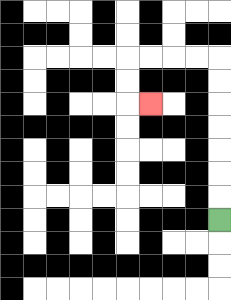{'start': '[9, 9]', 'end': '[6, 4]', 'path_directions': 'U,U,U,U,U,U,U,L,L,L,L,D,D,R', 'path_coordinates': '[[9, 9], [9, 8], [9, 7], [9, 6], [9, 5], [9, 4], [9, 3], [9, 2], [8, 2], [7, 2], [6, 2], [5, 2], [5, 3], [5, 4], [6, 4]]'}